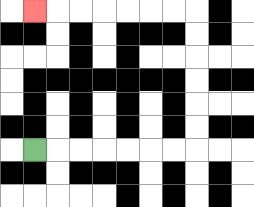{'start': '[1, 6]', 'end': '[1, 0]', 'path_directions': 'R,R,R,R,R,R,R,U,U,U,U,U,U,L,L,L,L,L,L,L', 'path_coordinates': '[[1, 6], [2, 6], [3, 6], [4, 6], [5, 6], [6, 6], [7, 6], [8, 6], [8, 5], [8, 4], [8, 3], [8, 2], [8, 1], [8, 0], [7, 0], [6, 0], [5, 0], [4, 0], [3, 0], [2, 0], [1, 0]]'}